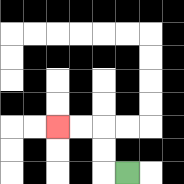{'start': '[5, 7]', 'end': '[2, 5]', 'path_directions': 'L,U,U,L,L', 'path_coordinates': '[[5, 7], [4, 7], [4, 6], [4, 5], [3, 5], [2, 5]]'}